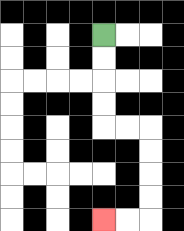{'start': '[4, 1]', 'end': '[4, 9]', 'path_directions': 'D,D,D,D,R,R,D,D,D,D,L,L', 'path_coordinates': '[[4, 1], [4, 2], [4, 3], [4, 4], [4, 5], [5, 5], [6, 5], [6, 6], [6, 7], [6, 8], [6, 9], [5, 9], [4, 9]]'}